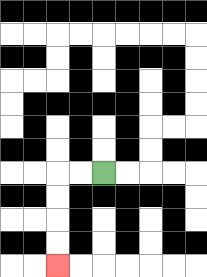{'start': '[4, 7]', 'end': '[2, 11]', 'path_directions': 'L,L,D,D,D,D', 'path_coordinates': '[[4, 7], [3, 7], [2, 7], [2, 8], [2, 9], [2, 10], [2, 11]]'}